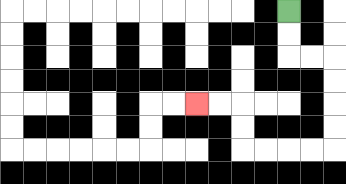{'start': '[12, 0]', 'end': '[8, 4]', 'path_directions': 'D,D,R,R,D,D,D,D,L,L,L,L,U,U,L,L', 'path_coordinates': '[[12, 0], [12, 1], [12, 2], [13, 2], [14, 2], [14, 3], [14, 4], [14, 5], [14, 6], [13, 6], [12, 6], [11, 6], [10, 6], [10, 5], [10, 4], [9, 4], [8, 4]]'}